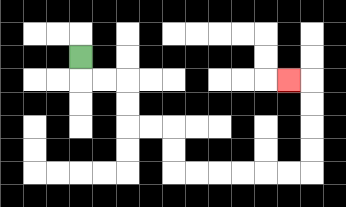{'start': '[3, 2]', 'end': '[12, 3]', 'path_directions': 'D,R,R,D,D,R,R,D,D,R,R,R,R,R,R,U,U,U,U,L', 'path_coordinates': '[[3, 2], [3, 3], [4, 3], [5, 3], [5, 4], [5, 5], [6, 5], [7, 5], [7, 6], [7, 7], [8, 7], [9, 7], [10, 7], [11, 7], [12, 7], [13, 7], [13, 6], [13, 5], [13, 4], [13, 3], [12, 3]]'}